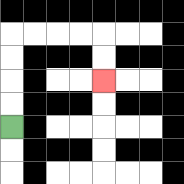{'start': '[0, 5]', 'end': '[4, 3]', 'path_directions': 'U,U,U,U,R,R,R,R,D,D', 'path_coordinates': '[[0, 5], [0, 4], [0, 3], [0, 2], [0, 1], [1, 1], [2, 1], [3, 1], [4, 1], [4, 2], [4, 3]]'}